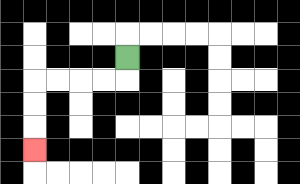{'start': '[5, 2]', 'end': '[1, 6]', 'path_directions': 'D,L,L,L,L,D,D,D', 'path_coordinates': '[[5, 2], [5, 3], [4, 3], [3, 3], [2, 3], [1, 3], [1, 4], [1, 5], [1, 6]]'}